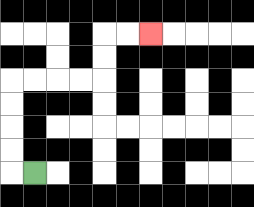{'start': '[1, 7]', 'end': '[6, 1]', 'path_directions': 'L,U,U,U,U,R,R,R,R,U,U,R,R', 'path_coordinates': '[[1, 7], [0, 7], [0, 6], [0, 5], [0, 4], [0, 3], [1, 3], [2, 3], [3, 3], [4, 3], [4, 2], [4, 1], [5, 1], [6, 1]]'}